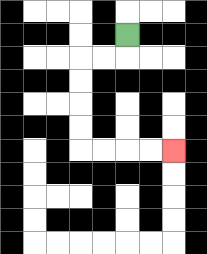{'start': '[5, 1]', 'end': '[7, 6]', 'path_directions': 'D,L,L,D,D,D,D,R,R,R,R', 'path_coordinates': '[[5, 1], [5, 2], [4, 2], [3, 2], [3, 3], [3, 4], [3, 5], [3, 6], [4, 6], [5, 6], [6, 6], [7, 6]]'}